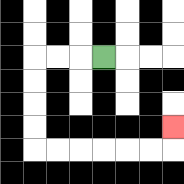{'start': '[4, 2]', 'end': '[7, 5]', 'path_directions': 'L,L,L,D,D,D,D,R,R,R,R,R,R,U', 'path_coordinates': '[[4, 2], [3, 2], [2, 2], [1, 2], [1, 3], [1, 4], [1, 5], [1, 6], [2, 6], [3, 6], [4, 6], [5, 6], [6, 6], [7, 6], [7, 5]]'}